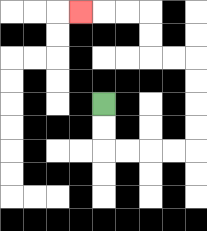{'start': '[4, 4]', 'end': '[3, 0]', 'path_directions': 'D,D,R,R,R,R,U,U,U,U,L,L,U,U,L,L,L', 'path_coordinates': '[[4, 4], [4, 5], [4, 6], [5, 6], [6, 6], [7, 6], [8, 6], [8, 5], [8, 4], [8, 3], [8, 2], [7, 2], [6, 2], [6, 1], [6, 0], [5, 0], [4, 0], [3, 0]]'}